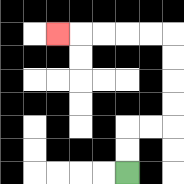{'start': '[5, 7]', 'end': '[2, 1]', 'path_directions': 'U,U,R,R,U,U,U,U,L,L,L,L,L', 'path_coordinates': '[[5, 7], [5, 6], [5, 5], [6, 5], [7, 5], [7, 4], [7, 3], [7, 2], [7, 1], [6, 1], [5, 1], [4, 1], [3, 1], [2, 1]]'}